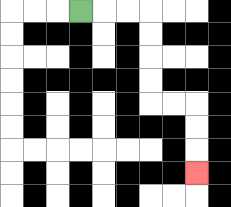{'start': '[3, 0]', 'end': '[8, 7]', 'path_directions': 'R,R,R,D,D,D,D,R,R,D,D,D', 'path_coordinates': '[[3, 0], [4, 0], [5, 0], [6, 0], [6, 1], [6, 2], [6, 3], [6, 4], [7, 4], [8, 4], [8, 5], [8, 6], [8, 7]]'}